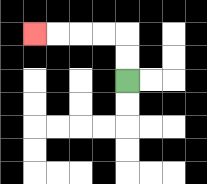{'start': '[5, 3]', 'end': '[1, 1]', 'path_directions': 'U,U,L,L,L,L', 'path_coordinates': '[[5, 3], [5, 2], [5, 1], [4, 1], [3, 1], [2, 1], [1, 1]]'}